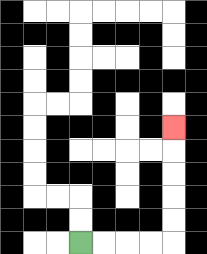{'start': '[3, 10]', 'end': '[7, 5]', 'path_directions': 'R,R,R,R,U,U,U,U,U', 'path_coordinates': '[[3, 10], [4, 10], [5, 10], [6, 10], [7, 10], [7, 9], [7, 8], [7, 7], [7, 6], [7, 5]]'}